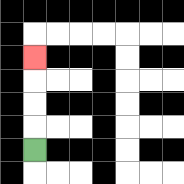{'start': '[1, 6]', 'end': '[1, 2]', 'path_directions': 'U,U,U,U', 'path_coordinates': '[[1, 6], [1, 5], [1, 4], [1, 3], [1, 2]]'}